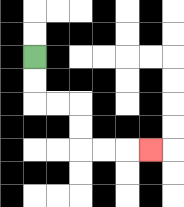{'start': '[1, 2]', 'end': '[6, 6]', 'path_directions': 'D,D,R,R,D,D,R,R,R', 'path_coordinates': '[[1, 2], [1, 3], [1, 4], [2, 4], [3, 4], [3, 5], [3, 6], [4, 6], [5, 6], [6, 6]]'}